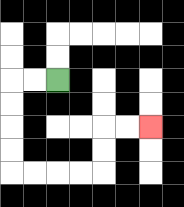{'start': '[2, 3]', 'end': '[6, 5]', 'path_directions': 'L,L,D,D,D,D,R,R,R,R,U,U,R,R', 'path_coordinates': '[[2, 3], [1, 3], [0, 3], [0, 4], [0, 5], [0, 6], [0, 7], [1, 7], [2, 7], [3, 7], [4, 7], [4, 6], [4, 5], [5, 5], [6, 5]]'}